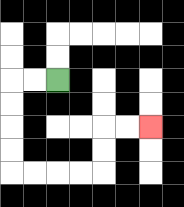{'start': '[2, 3]', 'end': '[6, 5]', 'path_directions': 'L,L,D,D,D,D,R,R,R,R,U,U,R,R', 'path_coordinates': '[[2, 3], [1, 3], [0, 3], [0, 4], [0, 5], [0, 6], [0, 7], [1, 7], [2, 7], [3, 7], [4, 7], [4, 6], [4, 5], [5, 5], [6, 5]]'}